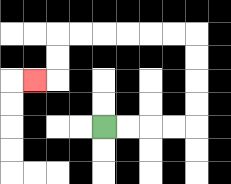{'start': '[4, 5]', 'end': '[1, 3]', 'path_directions': 'R,R,R,R,U,U,U,U,L,L,L,L,L,L,D,D,L', 'path_coordinates': '[[4, 5], [5, 5], [6, 5], [7, 5], [8, 5], [8, 4], [8, 3], [8, 2], [8, 1], [7, 1], [6, 1], [5, 1], [4, 1], [3, 1], [2, 1], [2, 2], [2, 3], [1, 3]]'}